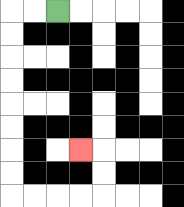{'start': '[2, 0]', 'end': '[3, 6]', 'path_directions': 'L,L,D,D,D,D,D,D,D,D,R,R,R,R,U,U,L', 'path_coordinates': '[[2, 0], [1, 0], [0, 0], [0, 1], [0, 2], [0, 3], [0, 4], [0, 5], [0, 6], [0, 7], [0, 8], [1, 8], [2, 8], [3, 8], [4, 8], [4, 7], [4, 6], [3, 6]]'}